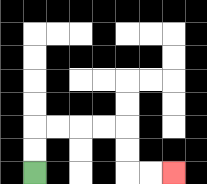{'start': '[1, 7]', 'end': '[7, 7]', 'path_directions': 'U,U,R,R,R,R,D,D,R,R', 'path_coordinates': '[[1, 7], [1, 6], [1, 5], [2, 5], [3, 5], [4, 5], [5, 5], [5, 6], [5, 7], [6, 7], [7, 7]]'}